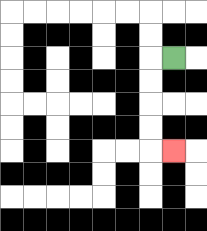{'start': '[7, 2]', 'end': '[7, 6]', 'path_directions': 'L,D,D,D,D,R', 'path_coordinates': '[[7, 2], [6, 2], [6, 3], [6, 4], [6, 5], [6, 6], [7, 6]]'}